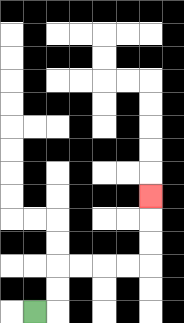{'start': '[1, 13]', 'end': '[6, 8]', 'path_directions': 'R,U,U,R,R,R,R,U,U,U', 'path_coordinates': '[[1, 13], [2, 13], [2, 12], [2, 11], [3, 11], [4, 11], [5, 11], [6, 11], [6, 10], [6, 9], [6, 8]]'}